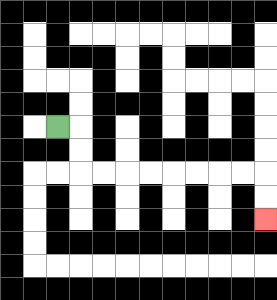{'start': '[2, 5]', 'end': '[11, 9]', 'path_directions': 'R,D,D,R,R,R,R,R,R,R,R,D,D', 'path_coordinates': '[[2, 5], [3, 5], [3, 6], [3, 7], [4, 7], [5, 7], [6, 7], [7, 7], [8, 7], [9, 7], [10, 7], [11, 7], [11, 8], [11, 9]]'}